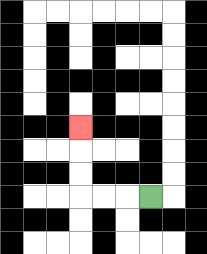{'start': '[6, 8]', 'end': '[3, 5]', 'path_directions': 'L,L,L,U,U,U', 'path_coordinates': '[[6, 8], [5, 8], [4, 8], [3, 8], [3, 7], [3, 6], [3, 5]]'}